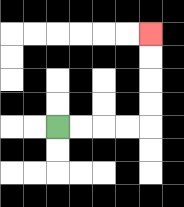{'start': '[2, 5]', 'end': '[6, 1]', 'path_directions': 'R,R,R,R,U,U,U,U', 'path_coordinates': '[[2, 5], [3, 5], [4, 5], [5, 5], [6, 5], [6, 4], [6, 3], [6, 2], [6, 1]]'}